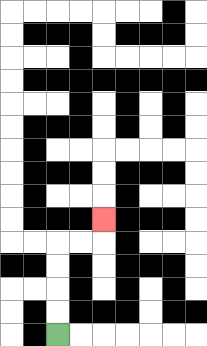{'start': '[2, 14]', 'end': '[4, 9]', 'path_directions': 'U,U,U,U,R,R,U', 'path_coordinates': '[[2, 14], [2, 13], [2, 12], [2, 11], [2, 10], [3, 10], [4, 10], [4, 9]]'}